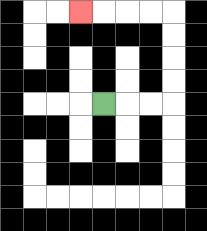{'start': '[4, 4]', 'end': '[3, 0]', 'path_directions': 'R,R,R,U,U,U,U,L,L,L,L', 'path_coordinates': '[[4, 4], [5, 4], [6, 4], [7, 4], [7, 3], [7, 2], [7, 1], [7, 0], [6, 0], [5, 0], [4, 0], [3, 0]]'}